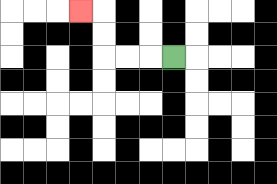{'start': '[7, 2]', 'end': '[3, 0]', 'path_directions': 'L,L,L,U,U,L', 'path_coordinates': '[[7, 2], [6, 2], [5, 2], [4, 2], [4, 1], [4, 0], [3, 0]]'}